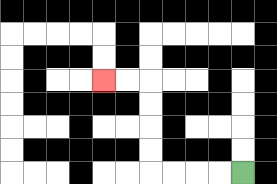{'start': '[10, 7]', 'end': '[4, 3]', 'path_directions': 'L,L,L,L,U,U,U,U,L,L', 'path_coordinates': '[[10, 7], [9, 7], [8, 7], [7, 7], [6, 7], [6, 6], [6, 5], [6, 4], [6, 3], [5, 3], [4, 3]]'}